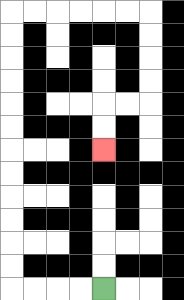{'start': '[4, 12]', 'end': '[4, 6]', 'path_directions': 'L,L,L,L,U,U,U,U,U,U,U,U,U,U,U,U,R,R,R,R,R,R,D,D,D,D,L,L,D,D', 'path_coordinates': '[[4, 12], [3, 12], [2, 12], [1, 12], [0, 12], [0, 11], [0, 10], [0, 9], [0, 8], [0, 7], [0, 6], [0, 5], [0, 4], [0, 3], [0, 2], [0, 1], [0, 0], [1, 0], [2, 0], [3, 0], [4, 0], [5, 0], [6, 0], [6, 1], [6, 2], [6, 3], [6, 4], [5, 4], [4, 4], [4, 5], [4, 6]]'}